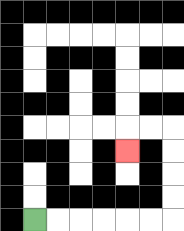{'start': '[1, 9]', 'end': '[5, 6]', 'path_directions': 'R,R,R,R,R,R,U,U,U,U,L,L,D', 'path_coordinates': '[[1, 9], [2, 9], [3, 9], [4, 9], [5, 9], [6, 9], [7, 9], [7, 8], [7, 7], [7, 6], [7, 5], [6, 5], [5, 5], [5, 6]]'}